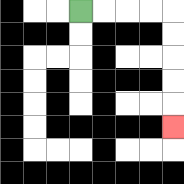{'start': '[3, 0]', 'end': '[7, 5]', 'path_directions': 'R,R,R,R,D,D,D,D,D', 'path_coordinates': '[[3, 0], [4, 0], [5, 0], [6, 0], [7, 0], [7, 1], [7, 2], [7, 3], [7, 4], [7, 5]]'}